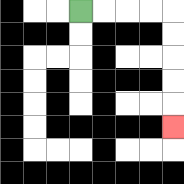{'start': '[3, 0]', 'end': '[7, 5]', 'path_directions': 'R,R,R,R,D,D,D,D,D', 'path_coordinates': '[[3, 0], [4, 0], [5, 0], [6, 0], [7, 0], [7, 1], [7, 2], [7, 3], [7, 4], [7, 5]]'}